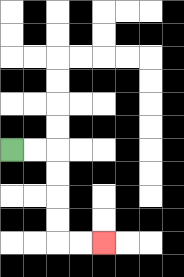{'start': '[0, 6]', 'end': '[4, 10]', 'path_directions': 'R,R,D,D,D,D,R,R', 'path_coordinates': '[[0, 6], [1, 6], [2, 6], [2, 7], [2, 8], [2, 9], [2, 10], [3, 10], [4, 10]]'}